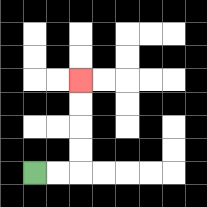{'start': '[1, 7]', 'end': '[3, 3]', 'path_directions': 'R,R,U,U,U,U', 'path_coordinates': '[[1, 7], [2, 7], [3, 7], [3, 6], [3, 5], [3, 4], [3, 3]]'}